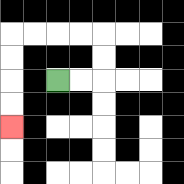{'start': '[2, 3]', 'end': '[0, 5]', 'path_directions': 'R,R,U,U,L,L,L,L,D,D,D,D', 'path_coordinates': '[[2, 3], [3, 3], [4, 3], [4, 2], [4, 1], [3, 1], [2, 1], [1, 1], [0, 1], [0, 2], [0, 3], [0, 4], [0, 5]]'}